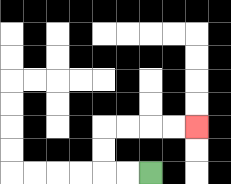{'start': '[6, 7]', 'end': '[8, 5]', 'path_directions': 'L,L,U,U,R,R,R,R', 'path_coordinates': '[[6, 7], [5, 7], [4, 7], [4, 6], [4, 5], [5, 5], [6, 5], [7, 5], [8, 5]]'}